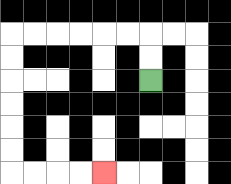{'start': '[6, 3]', 'end': '[4, 7]', 'path_directions': 'U,U,L,L,L,L,L,L,D,D,D,D,D,D,R,R,R,R', 'path_coordinates': '[[6, 3], [6, 2], [6, 1], [5, 1], [4, 1], [3, 1], [2, 1], [1, 1], [0, 1], [0, 2], [0, 3], [0, 4], [0, 5], [0, 6], [0, 7], [1, 7], [2, 7], [3, 7], [4, 7]]'}